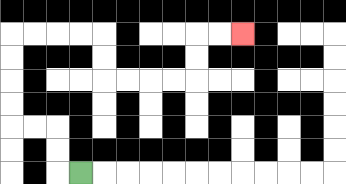{'start': '[3, 7]', 'end': '[10, 1]', 'path_directions': 'L,U,U,L,L,U,U,U,U,R,R,R,R,D,D,R,R,R,R,U,U,R,R', 'path_coordinates': '[[3, 7], [2, 7], [2, 6], [2, 5], [1, 5], [0, 5], [0, 4], [0, 3], [0, 2], [0, 1], [1, 1], [2, 1], [3, 1], [4, 1], [4, 2], [4, 3], [5, 3], [6, 3], [7, 3], [8, 3], [8, 2], [8, 1], [9, 1], [10, 1]]'}